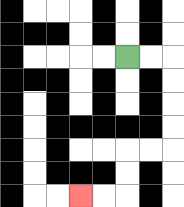{'start': '[5, 2]', 'end': '[3, 8]', 'path_directions': 'R,R,D,D,D,D,L,L,D,D,L,L', 'path_coordinates': '[[5, 2], [6, 2], [7, 2], [7, 3], [7, 4], [7, 5], [7, 6], [6, 6], [5, 6], [5, 7], [5, 8], [4, 8], [3, 8]]'}